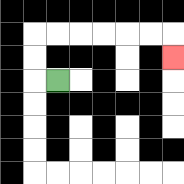{'start': '[2, 3]', 'end': '[7, 2]', 'path_directions': 'L,U,U,R,R,R,R,R,R,D', 'path_coordinates': '[[2, 3], [1, 3], [1, 2], [1, 1], [2, 1], [3, 1], [4, 1], [5, 1], [6, 1], [7, 1], [7, 2]]'}